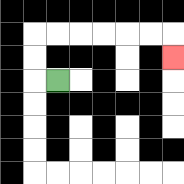{'start': '[2, 3]', 'end': '[7, 2]', 'path_directions': 'L,U,U,R,R,R,R,R,R,D', 'path_coordinates': '[[2, 3], [1, 3], [1, 2], [1, 1], [2, 1], [3, 1], [4, 1], [5, 1], [6, 1], [7, 1], [7, 2]]'}